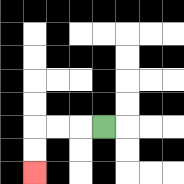{'start': '[4, 5]', 'end': '[1, 7]', 'path_directions': 'L,L,L,D,D', 'path_coordinates': '[[4, 5], [3, 5], [2, 5], [1, 5], [1, 6], [1, 7]]'}